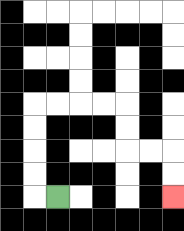{'start': '[2, 8]', 'end': '[7, 8]', 'path_directions': 'L,U,U,U,U,R,R,R,R,D,D,R,R,D,D', 'path_coordinates': '[[2, 8], [1, 8], [1, 7], [1, 6], [1, 5], [1, 4], [2, 4], [3, 4], [4, 4], [5, 4], [5, 5], [5, 6], [6, 6], [7, 6], [7, 7], [7, 8]]'}